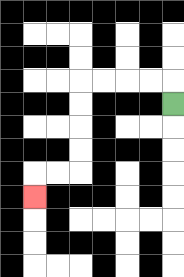{'start': '[7, 4]', 'end': '[1, 8]', 'path_directions': 'U,L,L,L,L,D,D,D,D,L,L,D', 'path_coordinates': '[[7, 4], [7, 3], [6, 3], [5, 3], [4, 3], [3, 3], [3, 4], [3, 5], [3, 6], [3, 7], [2, 7], [1, 7], [1, 8]]'}